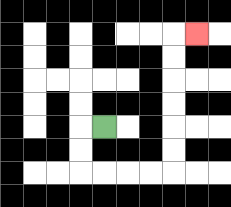{'start': '[4, 5]', 'end': '[8, 1]', 'path_directions': 'L,D,D,R,R,R,R,U,U,U,U,U,U,R', 'path_coordinates': '[[4, 5], [3, 5], [3, 6], [3, 7], [4, 7], [5, 7], [6, 7], [7, 7], [7, 6], [7, 5], [7, 4], [7, 3], [7, 2], [7, 1], [8, 1]]'}